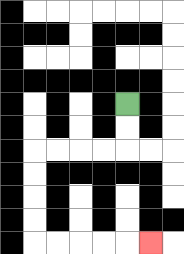{'start': '[5, 4]', 'end': '[6, 10]', 'path_directions': 'D,D,L,L,L,L,D,D,D,D,R,R,R,R,R', 'path_coordinates': '[[5, 4], [5, 5], [5, 6], [4, 6], [3, 6], [2, 6], [1, 6], [1, 7], [1, 8], [1, 9], [1, 10], [2, 10], [3, 10], [4, 10], [5, 10], [6, 10]]'}